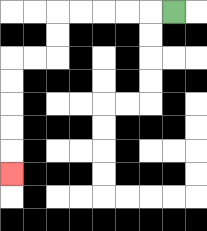{'start': '[7, 0]', 'end': '[0, 7]', 'path_directions': 'L,L,L,L,L,D,D,L,L,D,D,D,D,D', 'path_coordinates': '[[7, 0], [6, 0], [5, 0], [4, 0], [3, 0], [2, 0], [2, 1], [2, 2], [1, 2], [0, 2], [0, 3], [0, 4], [0, 5], [0, 6], [0, 7]]'}